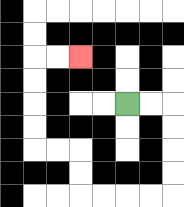{'start': '[5, 4]', 'end': '[3, 2]', 'path_directions': 'R,R,D,D,D,D,L,L,L,L,U,U,L,L,U,U,U,U,R,R', 'path_coordinates': '[[5, 4], [6, 4], [7, 4], [7, 5], [7, 6], [7, 7], [7, 8], [6, 8], [5, 8], [4, 8], [3, 8], [3, 7], [3, 6], [2, 6], [1, 6], [1, 5], [1, 4], [1, 3], [1, 2], [2, 2], [3, 2]]'}